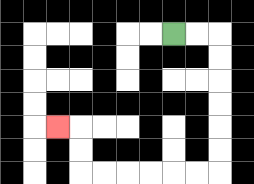{'start': '[7, 1]', 'end': '[2, 5]', 'path_directions': 'R,R,D,D,D,D,D,D,L,L,L,L,L,L,U,U,L', 'path_coordinates': '[[7, 1], [8, 1], [9, 1], [9, 2], [9, 3], [9, 4], [9, 5], [9, 6], [9, 7], [8, 7], [7, 7], [6, 7], [5, 7], [4, 7], [3, 7], [3, 6], [3, 5], [2, 5]]'}